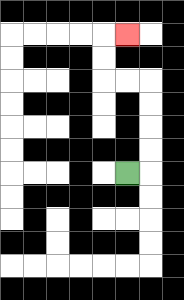{'start': '[5, 7]', 'end': '[5, 1]', 'path_directions': 'R,U,U,U,U,L,L,U,U,R', 'path_coordinates': '[[5, 7], [6, 7], [6, 6], [6, 5], [6, 4], [6, 3], [5, 3], [4, 3], [4, 2], [4, 1], [5, 1]]'}